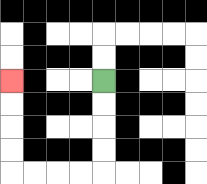{'start': '[4, 3]', 'end': '[0, 3]', 'path_directions': 'D,D,D,D,L,L,L,L,U,U,U,U', 'path_coordinates': '[[4, 3], [4, 4], [4, 5], [4, 6], [4, 7], [3, 7], [2, 7], [1, 7], [0, 7], [0, 6], [0, 5], [0, 4], [0, 3]]'}